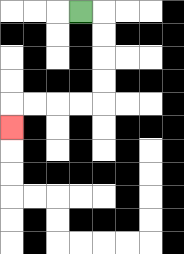{'start': '[3, 0]', 'end': '[0, 5]', 'path_directions': 'R,D,D,D,D,L,L,L,L,D', 'path_coordinates': '[[3, 0], [4, 0], [4, 1], [4, 2], [4, 3], [4, 4], [3, 4], [2, 4], [1, 4], [0, 4], [0, 5]]'}